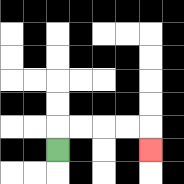{'start': '[2, 6]', 'end': '[6, 6]', 'path_directions': 'U,R,R,R,R,D', 'path_coordinates': '[[2, 6], [2, 5], [3, 5], [4, 5], [5, 5], [6, 5], [6, 6]]'}